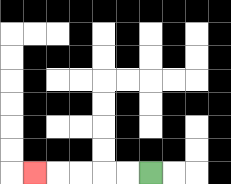{'start': '[6, 7]', 'end': '[1, 7]', 'path_directions': 'L,L,L,L,L', 'path_coordinates': '[[6, 7], [5, 7], [4, 7], [3, 7], [2, 7], [1, 7]]'}